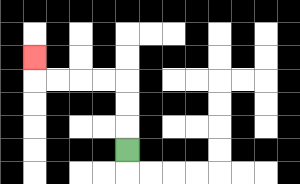{'start': '[5, 6]', 'end': '[1, 2]', 'path_directions': 'U,U,U,L,L,L,L,U', 'path_coordinates': '[[5, 6], [5, 5], [5, 4], [5, 3], [4, 3], [3, 3], [2, 3], [1, 3], [1, 2]]'}